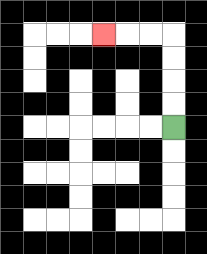{'start': '[7, 5]', 'end': '[4, 1]', 'path_directions': 'U,U,U,U,L,L,L', 'path_coordinates': '[[7, 5], [7, 4], [7, 3], [7, 2], [7, 1], [6, 1], [5, 1], [4, 1]]'}